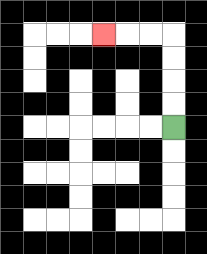{'start': '[7, 5]', 'end': '[4, 1]', 'path_directions': 'U,U,U,U,L,L,L', 'path_coordinates': '[[7, 5], [7, 4], [7, 3], [7, 2], [7, 1], [6, 1], [5, 1], [4, 1]]'}